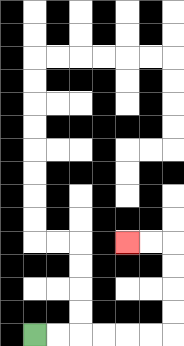{'start': '[1, 14]', 'end': '[5, 10]', 'path_directions': 'R,R,R,R,R,R,U,U,U,U,L,L', 'path_coordinates': '[[1, 14], [2, 14], [3, 14], [4, 14], [5, 14], [6, 14], [7, 14], [7, 13], [7, 12], [7, 11], [7, 10], [6, 10], [5, 10]]'}